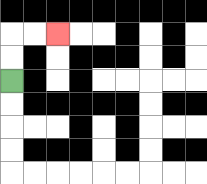{'start': '[0, 3]', 'end': '[2, 1]', 'path_directions': 'U,U,R,R', 'path_coordinates': '[[0, 3], [0, 2], [0, 1], [1, 1], [2, 1]]'}